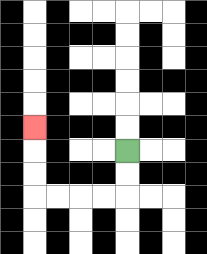{'start': '[5, 6]', 'end': '[1, 5]', 'path_directions': 'D,D,L,L,L,L,U,U,U', 'path_coordinates': '[[5, 6], [5, 7], [5, 8], [4, 8], [3, 8], [2, 8], [1, 8], [1, 7], [1, 6], [1, 5]]'}